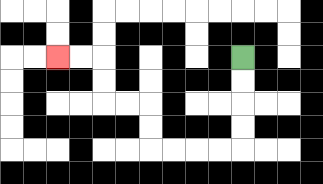{'start': '[10, 2]', 'end': '[2, 2]', 'path_directions': 'D,D,D,D,L,L,L,L,U,U,L,L,U,U,L,L', 'path_coordinates': '[[10, 2], [10, 3], [10, 4], [10, 5], [10, 6], [9, 6], [8, 6], [7, 6], [6, 6], [6, 5], [6, 4], [5, 4], [4, 4], [4, 3], [4, 2], [3, 2], [2, 2]]'}